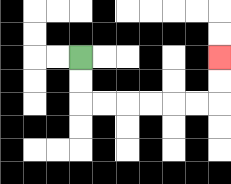{'start': '[3, 2]', 'end': '[9, 2]', 'path_directions': 'D,D,R,R,R,R,R,R,U,U', 'path_coordinates': '[[3, 2], [3, 3], [3, 4], [4, 4], [5, 4], [6, 4], [7, 4], [8, 4], [9, 4], [9, 3], [9, 2]]'}